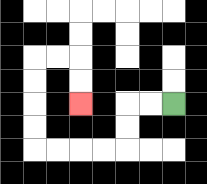{'start': '[7, 4]', 'end': '[3, 4]', 'path_directions': 'L,L,D,D,L,L,L,L,U,U,U,U,R,R,D,D', 'path_coordinates': '[[7, 4], [6, 4], [5, 4], [5, 5], [5, 6], [4, 6], [3, 6], [2, 6], [1, 6], [1, 5], [1, 4], [1, 3], [1, 2], [2, 2], [3, 2], [3, 3], [3, 4]]'}